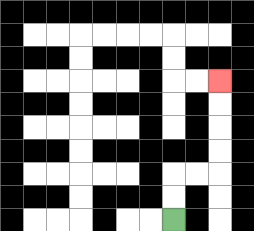{'start': '[7, 9]', 'end': '[9, 3]', 'path_directions': 'U,U,R,R,U,U,U,U', 'path_coordinates': '[[7, 9], [7, 8], [7, 7], [8, 7], [9, 7], [9, 6], [9, 5], [9, 4], [9, 3]]'}